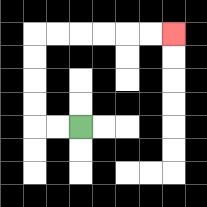{'start': '[3, 5]', 'end': '[7, 1]', 'path_directions': 'L,L,U,U,U,U,R,R,R,R,R,R', 'path_coordinates': '[[3, 5], [2, 5], [1, 5], [1, 4], [1, 3], [1, 2], [1, 1], [2, 1], [3, 1], [4, 1], [5, 1], [6, 1], [7, 1]]'}